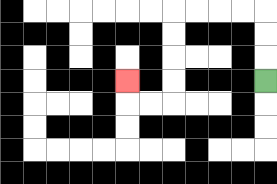{'start': '[11, 3]', 'end': '[5, 3]', 'path_directions': 'U,U,U,L,L,L,L,D,D,D,D,L,L,U', 'path_coordinates': '[[11, 3], [11, 2], [11, 1], [11, 0], [10, 0], [9, 0], [8, 0], [7, 0], [7, 1], [7, 2], [7, 3], [7, 4], [6, 4], [5, 4], [5, 3]]'}